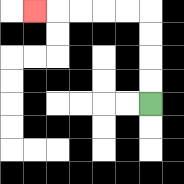{'start': '[6, 4]', 'end': '[1, 0]', 'path_directions': 'U,U,U,U,L,L,L,L,L', 'path_coordinates': '[[6, 4], [6, 3], [6, 2], [6, 1], [6, 0], [5, 0], [4, 0], [3, 0], [2, 0], [1, 0]]'}